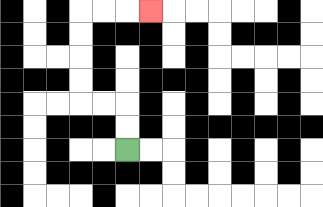{'start': '[5, 6]', 'end': '[6, 0]', 'path_directions': 'U,U,L,L,U,U,U,U,R,R,R', 'path_coordinates': '[[5, 6], [5, 5], [5, 4], [4, 4], [3, 4], [3, 3], [3, 2], [3, 1], [3, 0], [4, 0], [5, 0], [6, 0]]'}